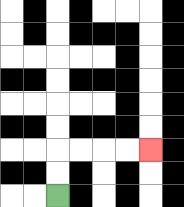{'start': '[2, 8]', 'end': '[6, 6]', 'path_directions': 'U,U,R,R,R,R', 'path_coordinates': '[[2, 8], [2, 7], [2, 6], [3, 6], [4, 6], [5, 6], [6, 6]]'}